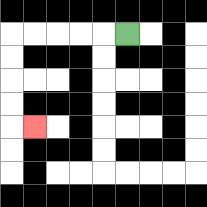{'start': '[5, 1]', 'end': '[1, 5]', 'path_directions': 'L,L,L,L,L,D,D,D,D,R', 'path_coordinates': '[[5, 1], [4, 1], [3, 1], [2, 1], [1, 1], [0, 1], [0, 2], [0, 3], [0, 4], [0, 5], [1, 5]]'}